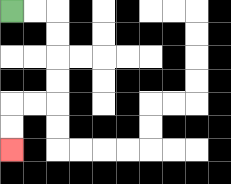{'start': '[0, 0]', 'end': '[0, 6]', 'path_directions': 'R,R,D,D,D,D,L,L,D,D', 'path_coordinates': '[[0, 0], [1, 0], [2, 0], [2, 1], [2, 2], [2, 3], [2, 4], [1, 4], [0, 4], [0, 5], [0, 6]]'}